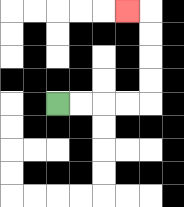{'start': '[2, 4]', 'end': '[5, 0]', 'path_directions': 'R,R,R,R,U,U,U,U,L', 'path_coordinates': '[[2, 4], [3, 4], [4, 4], [5, 4], [6, 4], [6, 3], [6, 2], [6, 1], [6, 0], [5, 0]]'}